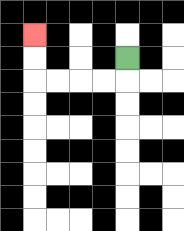{'start': '[5, 2]', 'end': '[1, 1]', 'path_directions': 'D,L,L,L,L,U,U', 'path_coordinates': '[[5, 2], [5, 3], [4, 3], [3, 3], [2, 3], [1, 3], [1, 2], [1, 1]]'}